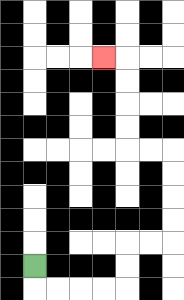{'start': '[1, 11]', 'end': '[4, 2]', 'path_directions': 'D,R,R,R,R,U,U,R,R,U,U,U,U,L,L,U,U,U,U,L', 'path_coordinates': '[[1, 11], [1, 12], [2, 12], [3, 12], [4, 12], [5, 12], [5, 11], [5, 10], [6, 10], [7, 10], [7, 9], [7, 8], [7, 7], [7, 6], [6, 6], [5, 6], [5, 5], [5, 4], [5, 3], [5, 2], [4, 2]]'}